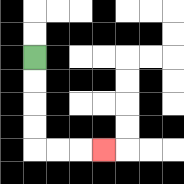{'start': '[1, 2]', 'end': '[4, 6]', 'path_directions': 'D,D,D,D,R,R,R', 'path_coordinates': '[[1, 2], [1, 3], [1, 4], [1, 5], [1, 6], [2, 6], [3, 6], [4, 6]]'}